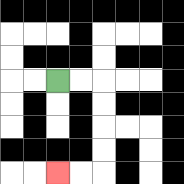{'start': '[2, 3]', 'end': '[2, 7]', 'path_directions': 'R,R,D,D,D,D,L,L', 'path_coordinates': '[[2, 3], [3, 3], [4, 3], [4, 4], [4, 5], [4, 6], [4, 7], [3, 7], [2, 7]]'}